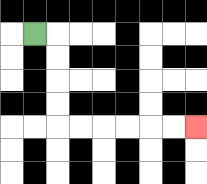{'start': '[1, 1]', 'end': '[8, 5]', 'path_directions': 'R,D,D,D,D,R,R,R,R,R,R', 'path_coordinates': '[[1, 1], [2, 1], [2, 2], [2, 3], [2, 4], [2, 5], [3, 5], [4, 5], [5, 5], [6, 5], [7, 5], [8, 5]]'}